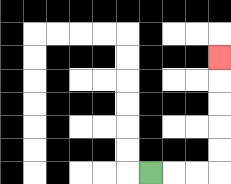{'start': '[6, 7]', 'end': '[9, 2]', 'path_directions': 'R,R,R,U,U,U,U,U', 'path_coordinates': '[[6, 7], [7, 7], [8, 7], [9, 7], [9, 6], [9, 5], [9, 4], [9, 3], [9, 2]]'}